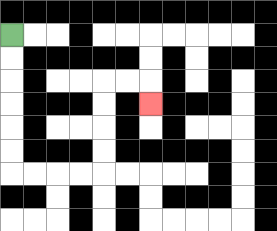{'start': '[0, 1]', 'end': '[6, 4]', 'path_directions': 'D,D,D,D,D,D,R,R,R,R,U,U,U,U,R,R,D', 'path_coordinates': '[[0, 1], [0, 2], [0, 3], [0, 4], [0, 5], [0, 6], [0, 7], [1, 7], [2, 7], [3, 7], [4, 7], [4, 6], [4, 5], [4, 4], [4, 3], [5, 3], [6, 3], [6, 4]]'}